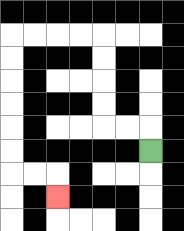{'start': '[6, 6]', 'end': '[2, 8]', 'path_directions': 'U,L,L,U,U,U,U,L,L,L,L,D,D,D,D,D,D,R,R,D', 'path_coordinates': '[[6, 6], [6, 5], [5, 5], [4, 5], [4, 4], [4, 3], [4, 2], [4, 1], [3, 1], [2, 1], [1, 1], [0, 1], [0, 2], [0, 3], [0, 4], [0, 5], [0, 6], [0, 7], [1, 7], [2, 7], [2, 8]]'}